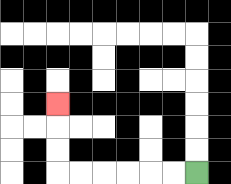{'start': '[8, 7]', 'end': '[2, 4]', 'path_directions': 'L,L,L,L,L,L,U,U,U', 'path_coordinates': '[[8, 7], [7, 7], [6, 7], [5, 7], [4, 7], [3, 7], [2, 7], [2, 6], [2, 5], [2, 4]]'}